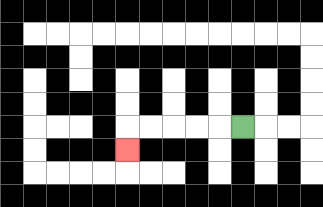{'start': '[10, 5]', 'end': '[5, 6]', 'path_directions': 'L,L,L,L,L,D', 'path_coordinates': '[[10, 5], [9, 5], [8, 5], [7, 5], [6, 5], [5, 5], [5, 6]]'}